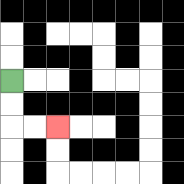{'start': '[0, 3]', 'end': '[2, 5]', 'path_directions': 'D,D,R,R', 'path_coordinates': '[[0, 3], [0, 4], [0, 5], [1, 5], [2, 5]]'}